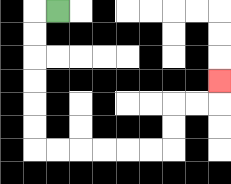{'start': '[2, 0]', 'end': '[9, 3]', 'path_directions': 'L,D,D,D,D,D,D,R,R,R,R,R,R,U,U,R,R,U', 'path_coordinates': '[[2, 0], [1, 0], [1, 1], [1, 2], [1, 3], [1, 4], [1, 5], [1, 6], [2, 6], [3, 6], [4, 6], [5, 6], [6, 6], [7, 6], [7, 5], [7, 4], [8, 4], [9, 4], [9, 3]]'}